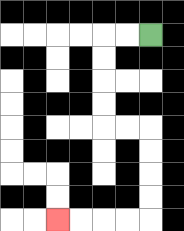{'start': '[6, 1]', 'end': '[2, 9]', 'path_directions': 'L,L,D,D,D,D,R,R,D,D,D,D,L,L,L,L', 'path_coordinates': '[[6, 1], [5, 1], [4, 1], [4, 2], [4, 3], [4, 4], [4, 5], [5, 5], [6, 5], [6, 6], [6, 7], [6, 8], [6, 9], [5, 9], [4, 9], [3, 9], [2, 9]]'}